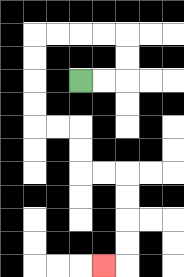{'start': '[3, 3]', 'end': '[4, 11]', 'path_directions': 'R,R,U,U,L,L,L,L,D,D,D,D,R,R,D,D,R,R,D,D,D,D,L', 'path_coordinates': '[[3, 3], [4, 3], [5, 3], [5, 2], [5, 1], [4, 1], [3, 1], [2, 1], [1, 1], [1, 2], [1, 3], [1, 4], [1, 5], [2, 5], [3, 5], [3, 6], [3, 7], [4, 7], [5, 7], [5, 8], [5, 9], [5, 10], [5, 11], [4, 11]]'}